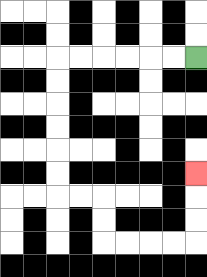{'start': '[8, 2]', 'end': '[8, 7]', 'path_directions': 'L,L,L,L,L,L,D,D,D,D,D,D,R,R,D,D,R,R,R,R,U,U,U', 'path_coordinates': '[[8, 2], [7, 2], [6, 2], [5, 2], [4, 2], [3, 2], [2, 2], [2, 3], [2, 4], [2, 5], [2, 6], [2, 7], [2, 8], [3, 8], [4, 8], [4, 9], [4, 10], [5, 10], [6, 10], [7, 10], [8, 10], [8, 9], [8, 8], [8, 7]]'}